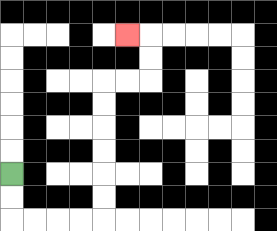{'start': '[0, 7]', 'end': '[5, 1]', 'path_directions': 'D,D,R,R,R,R,U,U,U,U,U,U,R,R,U,U,L', 'path_coordinates': '[[0, 7], [0, 8], [0, 9], [1, 9], [2, 9], [3, 9], [4, 9], [4, 8], [4, 7], [4, 6], [4, 5], [4, 4], [4, 3], [5, 3], [6, 3], [6, 2], [6, 1], [5, 1]]'}